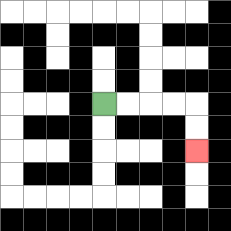{'start': '[4, 4]', 'end': '[8, 6]', 'path_directions': 'R,R,R,R,D,D', 'path_coordinates': '[[4, 4], [5, 4], [6, 4], [7, 4], [8, 4], [8, 5], [8, 6]]'}